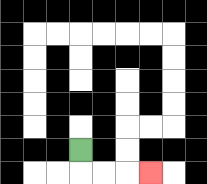{'start': '[3, 6]', 'end': '[6, 7]', 'path_directions': 'D,R,R,R', 'path_coordinates': '[[3, 6], [3, 7], [4, 7], [5, 7], [6, 7]]'}